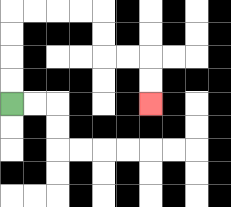{'start': '[0, 4]', 'end': '[6, 4]', 'path_directions': 'U,U,U,U,R,R,R,R,D,D,R,R,D,D', 'path_coordinates': '[[0, 4], [0, 3], [0, 2], [0, 1], [0, 0], [1, 0], [2, 0], [3, 0], [4, 0], [4, 1], [4, 2], [5, 2], [6, 2], [6, 3], [6, 4]]'}